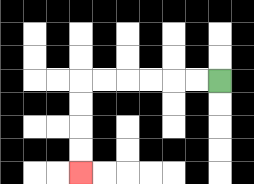{'start': '[9, 3]', 'end': '[3, 7]', 'path_directions': 'L,L,L,L,L,L,D,D,D,D', 'path_coordinates': '[[9, 3], [8, 3], [7, 3], [6, 3], [5, 3], [4, 3], [3, 3], [3, 4], [3, 5], [3, 6], [3, 7]]'}